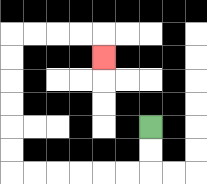{'start': '[6, 5]', 'end': '[4, 2]', 'path_directions': 'D,D,L,L,L,L,L,L,U,U,U,U,U,U,R,R,R,R,D', 'path_coordinates': '[[6, 5], [6, 6], [6, 7], [5, 7], [4, 7], [3, 7], [2, 7], [1, 7], [0, 7], [0, 6], [0, 5], [0, 4], [0, 3], [0, 2], [0, 1], [1, 1], [2, 1], [3, 1], [4, 1], [4, 2]]'}